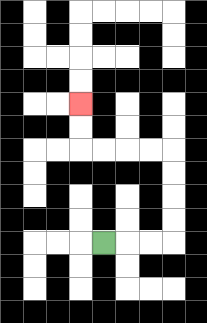{'start': '[4, 10]', 'end': '[3, 4]', 'path_directions': 'R,R,R,U,U,U,U,L,L,L,L,U,U', 'path_coordinates': '[[4, 10], [5, 10], [6, 10], [7, 10], [7, 9], [7, 8], [7, 7], [7, 6], [6, 6], [5, 6], [4, 6], [3, 6], [3, 5], [3, 4]]'}